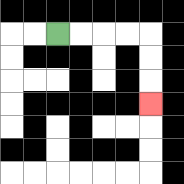{'start': '[2, 1]', 'end': '[6, 4]', 'path_directions': 'R,R,R,R,D,D,D', 'path_coordinates': '[[2, 1], [3, 1], [4, 1], [5, 1], [6, 1], [6, 2], [6, 3], [6, 4]]'}